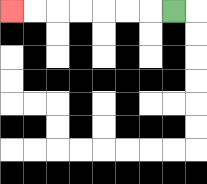{'start': '[7, 0]', 'end': '[0, 0]', 'path_directions': 'L,L,L,L,L,L,L', 'path_coordinates': '[[7, 0], [6, 0], [5, 0], [4, 0], [3, 0], [2, 0], [1, 0], [0, 0]]'}